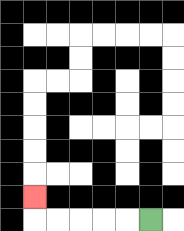{'start': '[6, 9]', 'end': '[1, 8]', 'path_directions': 'L,L,L,L,L,U', 'path_coordinates': '[[6, 9], [5, 9], [4, 9], [3, 9], [2, 9], [1, 9], [1, 8]]'}